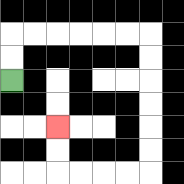{'start': '[0, 3]', 'end': '[2, 5]', 'path_directions': 'U,U,R,R,R,R,R,R,D,D,D,D,D,D,L,L,L,L,U,U', 'path_coordinates': '[[0, 3], [0, 2], [0, 1], [1, 1], [2, 1], [3, 1], [4, 1], [5, 1], [6, 1], [6, 2], [6, 3], [6, 4], [6, 5], [6, 6], [6, 7], [5, 7], [4, 7], [3, 7], [2, 7], [2, 6], [2, 5]]'}